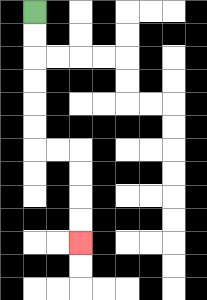{'start': '[1, 0]', 'end': '[3, 10]', 'path_directions': 'D,D,D,D,D,D,R,R,D,D,D,D', 'path_coordinates': '[[1, 0], [1, 1], [1, 2], [1, 3], [1, 4], [1, 5], [1, 6], [2, 6], [3, 6], [3, 7], [3, 8], [3, 9], [3, 10]]'}